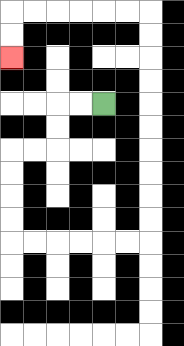{'start': '[4, 4]', 'end': '[0, 2]', 'path_directions': 'L,L,D,D,L,L,D,D,D,D,R,R,R,R,R,R,U,U,U,U,U,U,U,U,U,U,L,L,L,L,L,L,D,D', 'path_coordinates': '[[4, 4], [3, 4], [2, 4], [2, 5], [2, 6], [1, 6], [0, 6], [0, 7], [0, 8], [0, 9], [0, 10], [1, 10], [2, 10], [3, 10], [4, 10], [5, 10], [6, 10], [6, 9], [6, 8], [6, 7], [6, 6], [6, 5], [6, 4], [6, 3], [6, 2], [6, 1], [6, 0], [5, 0], [4, 0], [3, 0], [2, 0], [1, 0], [0, 0], [0, 1], [0, 2]]'}